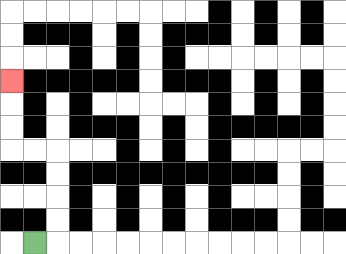{'start': '[1, 10]', 'end': '[0, 3]', 'path_directions': 'R,U,U,U,U,L,L,U,U,U', 'path_coordinates': '[[1, 10], [2, 10], [2, 9], [2, 8], [2, 7], [2, 6], [1, 6], [0, 6], [0, 5], [0, 4], [0, 3]]'}